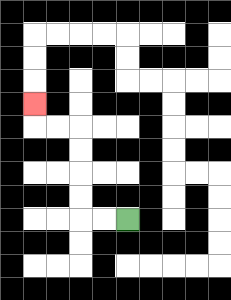{'start': '[5, 9]', 'end': '[1, 4]', 'path_directions': 'L,L,U,U,U,U,L,L,U', 'path_coordinates': '[[5, 9], [4, 9], [3, 9], [3, 8], [3, 7], [3, 6], [3, 5], [2, 5], [1, 5], [1, 4]]'}